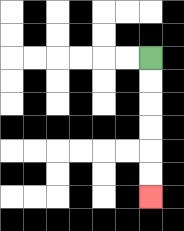{'start': '[6, 2]', 'end': '[6, 8]', 'path_directions': 'D,D,D,D,D,D', 'path_coordinates': '[[6, 2], [6, 3], [6, 4], [6, 5], [6, 6], [6, 7], [6, 8]]'}